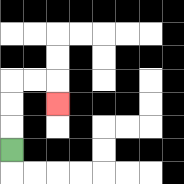{'start': '[0, 6]', 'end': '[2, 4]', 'path_directions': 'U,U,U,R,R,D', 'path_coordinates': '[[0, 6], [0, 5], [0, 4], [0, 3], [1, 3], [2, 3], [2, 4]]'}